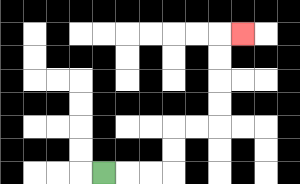{'start': '[4, 7]', 'end': '[10, 1]', 'path_directions': 'R,R,R,U,U,R,R,U,U,U,U,R', 'path_coordinates': '[[4, 7], [5, 7], [6, 7], [7, 7], [7, 6], [7, 5], [8, 5], [9, 5], [9, 4], [9, 3], [9, 2], [9, 1], [10, 1]]'}